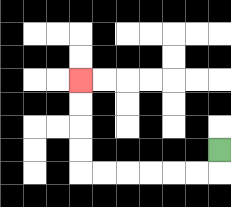{'start': '[9, 6]', 'end': '[3, 3]', 'path_directions': 'D,L,L,L,L,L,L,U,U,U,U', 'path_coordinates': '[[9, 6], [9, 7], [8, 7], [7, 7], [6, 7], [5, 7], [4, 7], [3, 7], [3, 6], [3, 5], [3, 4], [3, 3]]'}